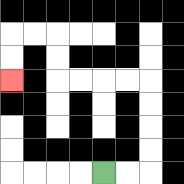{'start': '[4, 7]', 'end': '[0, 3]', 'path_directions': 'R,R,U,U,U,U,L,L,L,L,U,U,L,L,D,D', 'path_coordinates': '[[4, 7], [5, 7], [6, 7], [6, 6], [6, 5], [6, 4], [6, 3], [5, 3], [4, 3], [3, 3], [2, 3], [2, 2], [2, 1], [1, 1], [0, 1], [0, 2], [0, 3]]'}